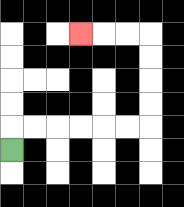{'start': '[0, 6]', 'end': '[3, 1]', 'path_directions': 'U,R,R,R,R,R,R,U,U,U,U,L,L,L', 'path_coordinates': '[[0, 6], [0, 5], [1, 5], [2, 5], [3, 5], [4, 5], [5, 5], [6, 5], [6, 4], [6, 3], [6, 2], [6, 1], [5, 1], [4, 1], [3, 1]]'}